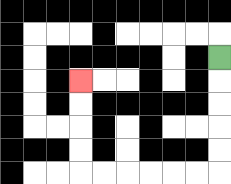{'start': '[9, 2]', 'end': '[3, 3]', 'path_directions': 'D,D,D,D,D,L,L,L,L,L,L,U,U,U,U', 'path_coordinates': '[[9, 2], [9, 3], [9, 4], [9, 5], [9, 6], [9, 7], [8, 7], [7, 7], [6, 7], [5, 7], [4, 7], [3, 7], [3, 6], [3, 5], [3, 4], [3, 3]]'}